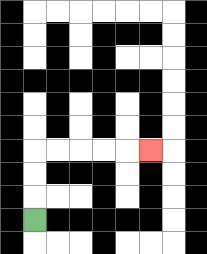{'start': '[1, 9]', 'end': '[6, 6]', 'path_directions': 'U,U,U,R,R,R,R,R', 'path_coordinates': '[[1, 9], [1, 8], [1, 7], [1, 6], [2, 6], [3, 6], [4, 6], [5, 6], [6, 6]]'}